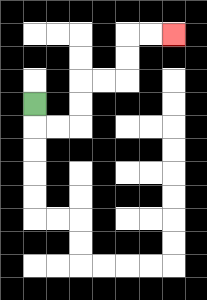{'start': '[1, 4]', 'end': '[7, 1]', 'path_directions': 'D,R,R,U,U,R,R,U,U,R,R', 'path_coordinates': '[[1, 4], [1, 5], [2, 5], [3, 5], [3, 4], [3, 3], [4, 3], [5, 3], [5, 2], [5, 1], [6, 1], [7, 1]]'}